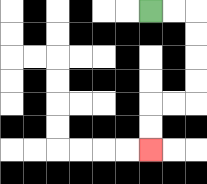{'start': '[6, 0]', 'end': '[6, 6]', 'path_directions': 'R,R,D,D,D,D,L,L,D,D', 'path_coordinates': '[[6, 0], [7, 0], [8, 0], [8, 1], [8, 2], [8, 3], [8, 4], [7, 4], [6, 4], [6, 5], [6, 6]]'}